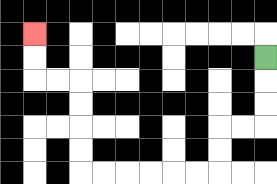{'start': '[11, 2]', 'end': '[1, 1]', 'path_directions': 'D,D,D,L,L,D,D,L,L,L,L,L,L,U,U,U,U,L,L,U,U', 'path_coordinates': '[[11, 2], [11, 3], [11, 4], [11, 5], [10, 5], [9, 5], [9, 6], [9, 7], [8, 7], [7, 7], [6, 7], [5, 7], [4, 7], [3, 7], [3, 6], [3, 5], [3, 4], [3, 3], [2, 3], [1, 3], [1, 2], [1, 1]]'}